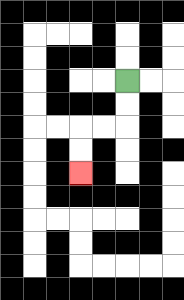{'start': '[5, 3]', 'end': '[3, 7]', 'path_directions': 'D,D,L,L,D,D', 'path_coordinates': '[[5, 3], [5, 4], [5, 5], [4, 5], [3, 5], [3, 6], [3, 7]]'}